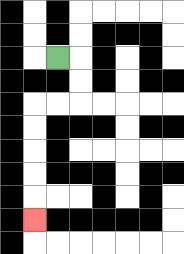{'start': '[2, 2]', 'end': '[1, 9]', 'path_directions': 'R,D,D,L,L,D,D,D,D,D', 'path_coordinates': '[[2, 2], [3, 2], [3, 3], [3, 4], [2, 4], [1, 4], [1, 5], [1, 6], [1, 7], [1, 8], [1, 9]]'}